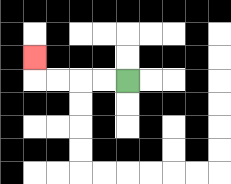{'start': '[5, 3]', 'end': '[1, 2]', 'path_directions': 'L,L,L,L,U', 'path_coordinates': '[[5, 3], [4, 3], [3, 3], [2, 3], [1, 3], [1, 2]]'}